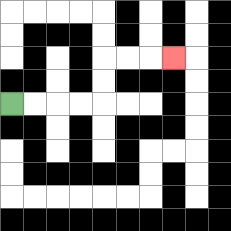{'start': '[0, 4]', 'end': '[7, 2]', 'path_directions': 'R,R,R,R,U,U,R,R,R', 'path_coordinates': '[[0, 4], [1, 4], [2, 4], [3, 4], [4, 4], [4, 3], [4, 2], [5, 2], [6, 2], [7, 2]]'}